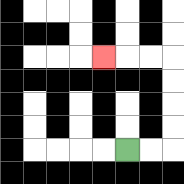{'start': '[5, 6]', 'end': '[4, 2]', 'path_directions': 'R,R,U,U,U,U,L,L,L', 'path_coordinates': '[[5, 6], [6, 6], [7, 6], [7, 5], [7, 4], [7, 3], [7, 2], [6, 2], [5, 2], [4, 2]]'}